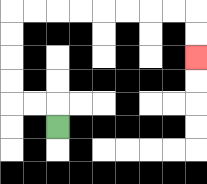{'start': '[2, 5]', 'end': '[8, 2]', 'path_directions': 'U,L,L,U,U,U,U,R,R,R,R,R,R,R,R,D,D', 'path_coordinates': '[[2, 5], [2, 4], [1, 4], [0, 4], [0, 3], [0, 2], [0, 1], [0, 0], [1, 0], [2, 0], [3, 0], [4, 0], [5, 0], [6, 0], [7, 0], [8, 0], [8, 1], [8, 2]]'}